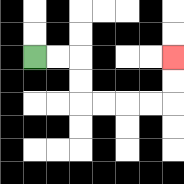{'start': '[1, 2]', 'end': '[7, 2]', 'path_directions': 'R,R,D,D,R,R,R,R,U,U', 'path_coordinates': '[[1, 2], [2, 2], [3, 2], [3, 3], [3, 4], [4, 4], [5, 4], [6, 4], [7, 4], [7, 3], [7, 2]]'}